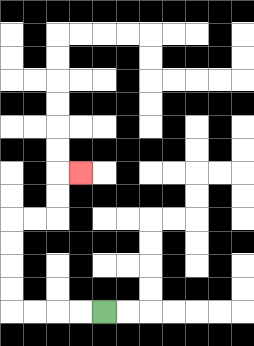{'start': '[4, 13]', 'end': '[3, 7]', 'path_directions': 'L,L,L,L,U,U,U,U,R,R,U,U,R', 'path_coordinates': '[[4, 13], [3, 13], [2, 13], [1, 13], [0, 13], [0, 12], [0, 11], [0, 10], [0, 9], [1, 9], [2, 9], [2, 8], [2, 7], [3, 7]]'}